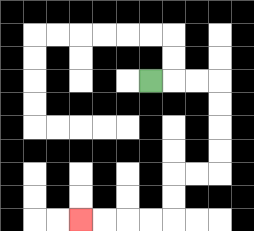{'start': '[6, 3]', 'end': '[3, 9]', 'path_directions': 'R,R,R,D,D,D,D,L,L,D,D,L,L,L,L', 'path_coordinates': '[[6, 3], [7, 3], [8, 3], [9, 3], [9, 4], [9, 5], [9, 6], [9, 7], [8, 7], [7, 7], [7, 8], [7, 9], [6, 9], [5, 9], [4, 9], [3, 9]]'}